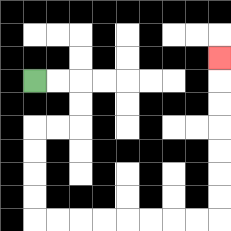{'start': '[1, 3]', 'end': '[9, 2]', 'path_directions': 'R,R,D,D,L,L,D,D,D,D,R,R,R,R,R,R,R,R,U,U,U,U,U,U,U', 'path_coordinates': '[[1, 3], [2, 3], [3, 3], [3, 4], [3, 5], [2, 5], [1, 5], [1, 6], [1, 7], [1, 8], [1, 9], [2, 9], [3, 9], [4, 9], [5, 9], [6, 9], [7, 9], [8, 9], [9, 9], [9, 8], [9, 7], [9, 6], [9, 5], [9, 4], [9, 3], [9, 2]]'}